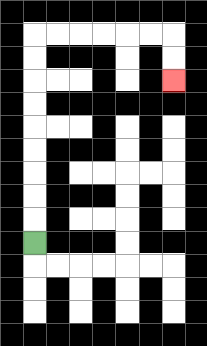{'start': '[1, 10]', 'end': '[7, 3]', 'path_directions': 'U,U,U,U,U,U,U,U,U,R,R,R,R,R,R,D,D', 'path_coordinates': '[[1, 10], [1, 9], [1, 8], [1, 7], [1, 6], [1, 5], [1, 4], [1, 3], [1, 2], [1, 1], [2, 1], [3, 1], [4, 1], [5, 1], [6, 1], [7, 1], [7, 2], [7, 3]]'}